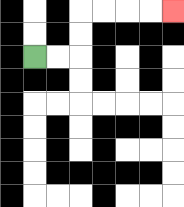{'start': '[1, 2]', 'end': '[7, 0]', 'path_directions': 'R,R,U,U,R,R,R,R', 'path_coordinates': '[[1, 2], [2, 2], [3, 2], [3, 1], [3, 0], [4, 0], [5, 0], [6, 0], [7, 0]]'}